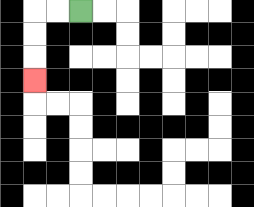{'start': '[3, 0]', 'end': '[1, 3]', 'path_directions': 'L,L,D,D,D', 'path_coordinates': '[[3, 0], [2, 0], [1, 0], [1, 1], [1, 2], [1, 3]]'}